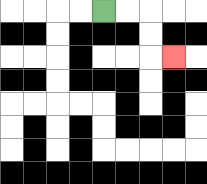{'start': '[4, 0]', 'end': '[7, 2]', 'path_directions': 'R,R,D,D,R', 'path_coordinates': '[[4, 0], [5, 0], [6, 0], [6, 1], [6, 2], [7, 2]]'}